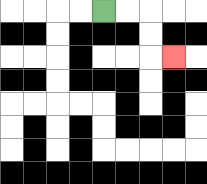{'start': '[4, 0]', 'end': '[7, 2]', 'path_directions': 'R,R,D,D,R', 'path_coordinates': '[[4, 0], [5, 0], [6, 0], [6, 1], [6, 2], [7, 2]]'}